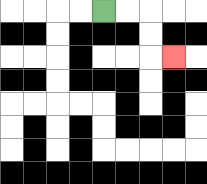{'start': '[4, 0]', 'end': '[7, 2]', 'path_directions': 'R,R,D,D,R', 'path_coordinates': '[[4, 0], [5, 0], [6, 0], [6, 1], [6, 2], [7, 2]]'}